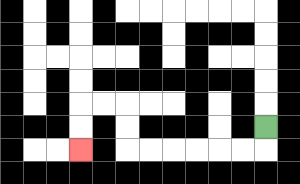{'start': '[11, 5]', 'end': '[3, 6]', 'path_directions': 'D,L,L,L,L,L,L,U,U,L,L,D,D', 'path_coordinates': '[[11, 5], [11, 6], [10, 6], [9, 6], [8, 6], [7, 6], [6, 6], [5, 6], [5, 5], [5, 4], [4, 4], [3, 4], [3, 5], [3, 6]]'}